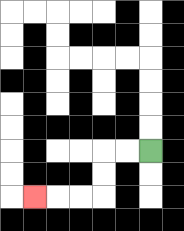{'start': '[6, 6]', 'end': '[1, 8]', 'path_directions': 'L,L,D,D,L,L,L', 'path_coordinates': '[[6, 6], [5, 6], [4, 6], [4, 7], [4, 8], [3, 8], [2, 8], [1, 8]]'}